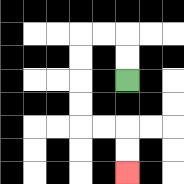{'start': '[5, 3]', 'end': '[5, 7]', 'path_directions': 'U,U,L,L,D,D,D,D,R,R,D,D', 'path_coordinates': '[[5, 3], [5, 2], [5, 1], [4, 1], [3, 1], [3, 2], [3, 3], [3, 4], [3, 5], [4, 5], [5, 5], [5, 6], [5, 7]]'}